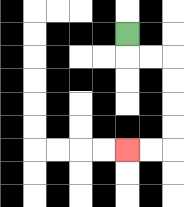{'start': '[5, 1]', 'end': '[5, 6]', 'path_directions': 'D,R,R,D,D,D,D,L,L', 'path_coordinates': '[[5, 1], [5, 2], [6, 2], [7, 2], [7, 3], [7, 4], [7, 5], [7, 6], [6, 6], [5, 6]]'}